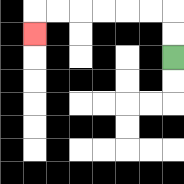{'start': '[7, 2]', 'end': '[1, 1]', 'path_directions': 'U,U,L,L,L,L,L,L,D', 'path_coordinates': '[[7, 2], [7, 1], [7, 0], [6, 0], [5, 0], [4, 0], [3, 0], [2, 0], [1, 0], [1, 1]]'}